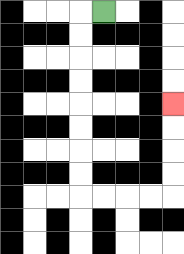{'start': '[4, 0]', 'end': '[7, 4]', 'path_directions': 'L,D,D,D,D,D,D,D,D,R,R,R,R,U,U,U,U', 'path_coordinates': '[[4, 0], [3, 0], [3, 1], [3, 2], [3, 3], [3, 4], [3, 5], [3, 6], [3, 7], [3, 8], [4, 8], [5, 8], [6, 8], [7, 8], [7, 7], [7, 6], [7, 5], [7, 4]]'}